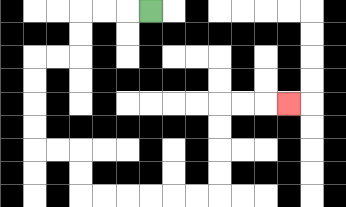{'start': '[6, 0]', 'end': '[12, 4]', 'path_directions': 'L,L,L,D,D,L,L,D,D,D,D,R,R,D,D,R,R,R,R,R,R,U,U,U,U,R,R,R', 'path_coordinates': '[[6, 0], [5, 0], [4, 0], [3, 0], [3, 1], [3, 2], [2, 2], [1, 2], [1, 3], [1, 4], [1, 5], [1, 6], [2, 6], [3, 6], [3, 7], [3, 8], [4, 8], [5, 8], [6, 8], [7, 8], [8, 8], [9, 8], [9, 7], [9, 6], [9, 5], [9, 4], [10, 4], [11, 4], [12, 4]]'}